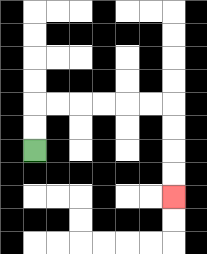{'start': '[1, 6]', 'end': '[7, 8]', 'path_directions': 'U,U,R,R,R,R,R,R,D,D,D,D', 'path_coordinates': '[[1, 6], [1, 5], [1, 4], [2, 4], [3, 4], [4, 4], [5, 4], [6, 4], [7, 4], [7, 5], [7, 6], [7, 7], [7, 8]]'}